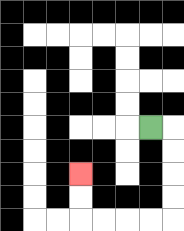{'start': '[6, 5]', 'end': '[3, 7]', 'path_directions': 'R,D,D,D,D,L,L,L,L,U,U', 'path_coordinates': '[[6, 5], [7, 5], [7, 6], [7, 7], [7, 8], [7, 9], [6, 9], [5, 9], [4, 9], [3, 9], [3, 8], [3, 7]]'}